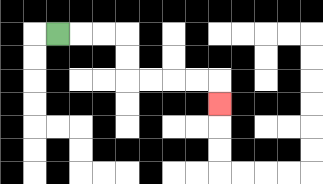{'start': '[2, 1]', 'end': '[9, 4]', 'path_directions': 'R,R,R,D,D,R,R,R,R,D', 'path_coordinates': '[[2, 1], [3, 1], [4, 1], [5, 1], [5, 2], [5, 3], [6, 3], [7, 3], [8, 3], [9, 3], [9, 4]]'}